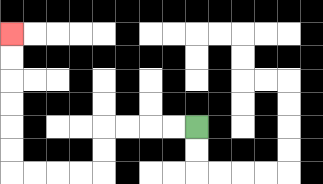{'start': '[8, 5]', 'end': '[0, 1]', 'path_directions': 'L,L,L,L,D,D,L,L,L,L,U,U,U,U,U,U', 'path_coordinates': '[[8, 5], [7, 5], [6, 5], [5, 5], [4, 5], [4, 6], [4, 7], [3, 7], [2, 7], [1, 7], [0, 7], [0, 6], [0, 5], [0, 4], [0, 3], [0, 2], [0, 1]]'}